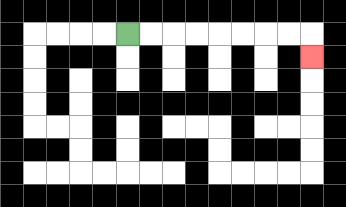{'start': '[5, 1]', 'end': '[13, 2]', 'path_directions': 'R,R,R,R,R,R,R,R,D', 'path_coordinates': '[[5, 1], [6, 1], [7, 1], [8, 1], [9, 1], [10, 1], [11, 1], [12, 1], [13, 1], [13, 2]]'}